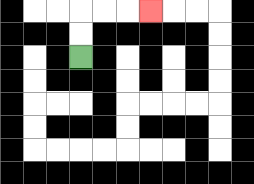{'start': '[3, 2]', 'end': '[6, 0]', 'path_directions': 'U,U,R,R,R', 'path_coordinates': '[[3, 2], [3, 1], [3, 0], [4, 0], [5, 0], [6, 0]]'}